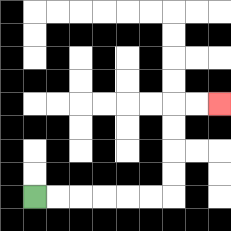{'start': '[1, 8]', 'end': '[9, 4]', 'path_directions': 'R,R,R,R,R,R,U,U,U,U,R,R', 'path_coordinates': '[[1, 8], [2, 8], [3, 8], [4, 8], [5, 8], [6, 8], [7, 8], [7, 7], [7, 6], [7, 5], [7, 4], [8, 4], [9, 4]]'}